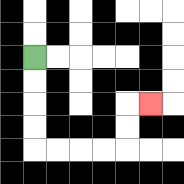{'start': '[1, 2]', 'end': '[6, 4]', 'path_directions': 'D,D,D,D,R,R,R,R,U,U,R', 'path_coordinates': '[[1, 2], [1, 3], [1, 4], [1, 5], [1, 6], [2, 6], [3, 6], [4, 6], [5, 6], [5, 5], [5, 4], [6, 4]]'}